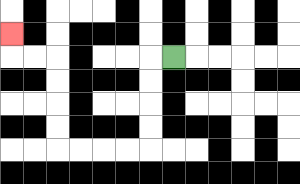{'start': '[7, 2]', 'end': '[0, 1]', 'path_directions': 'L,D,D,D,D,L,L,L,L,U,U,U,U,L,L,U', 'path_coordinates': '[[7, 2], [6, 2], [6, 3], [6, 4], [6, 5], [6, 6], [5, 6], [4, 6], [3, 6], [2, 6], [2, 5], [2, 4], [2, 3], [2, 2], [1, 2], [0, 2], [0, 1]]'}